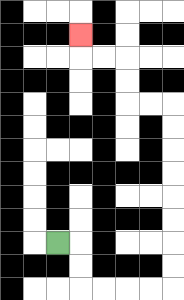{'start': '[2, 10]', 'end': '[3, 1]', 'path_directions': 'R,D,D,R,R,R,R,U,U,U,U,U,U,U,U,L,L,U,U,L,L,U', 'path_coordinates': '[[2, 10], [3, 10], [3, 11], [3, 12], [4, 12], [5, 12], [6, 12], [7, 12], [7, 11], [7, 10], [7, 9], [7, 8], [7, 7], [7, 6], [7, 5], [7, 4], [6, 4], [5, 4], [5, 3], [5, 2], [4, 2], [3, 2], [3, 1]]'}